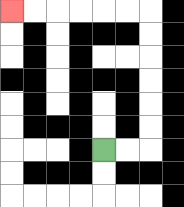{'start': '[4, 6]', 'end': '[0, 0]', 'path_directions': 'R,R,U,U,U,U,U,U,L,L,L,L,L,L', 'path_coordinates': '[[4, 6], [5, 6], [6, 6], [6, 5], [6, 4], [6, 3], [6, 2], [6, 1], [6, 0], [5, 0], [4, 0], [3, 0], [2, 0], [1, 0], [0, 0]]'}